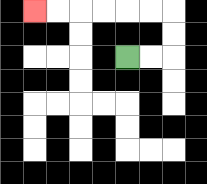{'start': '[5, 2]', 'end': '[1, 0]', 'path_directions': 'R,R,U,U,L,L,L,L,L,L', 'path_coordinates': '[[5, 2], [6, 2], [7, 2], [7, 1], [7, 0], [6, 0], [5, 0], [4, 0], [3, 0], [2, 0], [1, 0]]'}